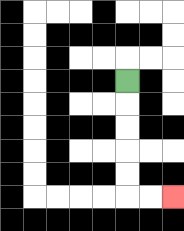{'start': '[5, 3]', 'end': '[7, 8]', 'path_directions': 'D,D,D,D,D,R,R', 'path_coordinates': '[[5, 3], [5, 4], [5, 5], [5, 6], [5, 7], [5, 8], [6, 8], [7, 8]]'}